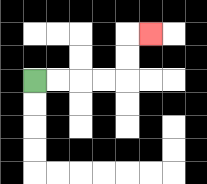{'start': '[1, 3]', 'end': '[6, 1]', 'path_directions': 'R,R,R,R,U,U,R', 'path_coordinates': '[[1, 3], [2, 3], [3, 3], [4, 3], [5, 3], [5, 2], [5, 1], [6, 1]]'}